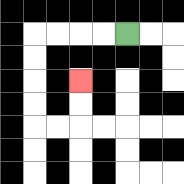{'start': '[5, 1]', 'end': '[3, 3]', 'path_directions': 'L,L,L,L,D,D,D,D,R,R,U,U', 'path_coordinates': '[[5, 1], [4, 1], [3, 1], [2, 1], [1, 1], [1, 2], [1, 3], [1, 4], [1, 5], [2, 5], [3, 5], [3, 4], [3, 3]]'}